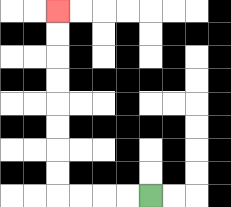{'start': '[6, 8]', 'end': '[2, 0]', 'path_directions': 'L,L,L,L,U,U,U,U,U,U,U,U', 'path_coordinates': '[[6, 8], [5, 8], [4, 8], [3, 8], [2, 8], [2, 7], [2, 6], [2, 5], [2, 4], [2, 3], [2, 2], [2, 1], [2, 0]]'}